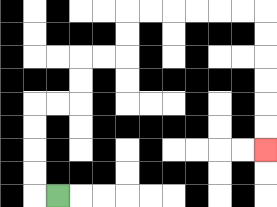{'start': '[2, 8]', 'end': '[11, 6]', 'path_directions': 'L,U,U,U,U,R,R,U,U,R,R,U,U,R,R,R,R,R,R,D,D,D,D,D,D', 'path_coordinates': '[[2, 8], [1, 8], [1, 7], [1, 6], [1, 5], [1, 4], [2, 4], [3, 4], [3, 3], [3, 2], [4, 2], [5, 2], [5, 1], [5, 0], [6, 0], [7, 0], [8, 0], [9, 0], [10, 0], [11, 0], [11, 1], [11, 2], [11, 3], [11, 4], [11, 5], [11, 6]]'}